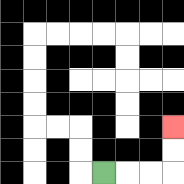{'start': '[4, 7]', 'end': '[7, 5]', 'path_directions': 'R,R,R,U,U', 'path_coordinates': '[[4, 7], [5, 7], [6, 7], [7, 7], [7, 6], [7, 5]]'}